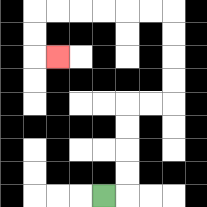{'start': '[4, 8]', 'end': '[2, 2]', 'path_directions': 'R,U,U,U,U,R,R,U,U,U,U,L,L,L,L,L,L,D,D,R', 'path_coordinates': '[[4, 8], [5, 8], [5, 7], [5, 6], [5, 5], [5, 4], [6, 4], [7, 4], [7, 3], [7, 2], [7, 1], [7, 0], [6, 0], [5, 0], [4, 0], [3, 0], [2, 0], [1, 0], [1, 1], [1, 2], [2, 2]]'}